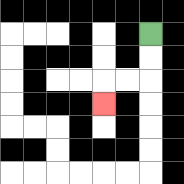{'start': '[6, 1]', 'end': '[4, 4]', 'path_directions': 'D,D,L,L,D', 'path_coordinates': '[[6, 1], [6, 2], [6, 3], [5, 3], [4, 3], [4, 4]]'}